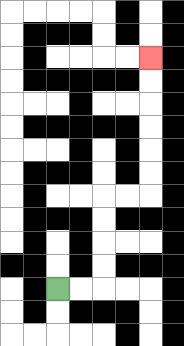{'start': '[2, 12]', 'end': '[6, 2]', 'path_directions': 'R,R,U,U,U,U,R,R,U,U,U,U,U,U', 'path_coordinates': '[[2, 12], [3, 12], [4, 12], [4, 11], [4, 10], [4, 9], [4, 8], [5, 8], [6, 8], [6, 7], [6, 6], [6, 5], [6, 4], [6, 3], [6, 2]]'}